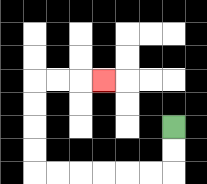{'start': '[7, 5]', 'end': '[4, 3]', 'path_directions': 'D,D,L,L,L,L,L,L,U,U,U,U,R,R,R', 'path_coordinates': '[[7, 5], [7, 6], [7, 7], [6, 7], [5, 7], [4, 7], [3, 7], [2, 7], [1, 7], [1, 6], [1, 5], [1, 4], [1, 3], [2, 3], [3, 3], [4, 3]]'}